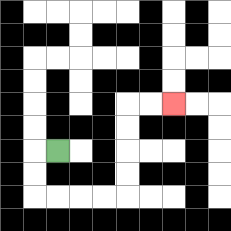{'start': '[2, 6]', 'end': '[7, 4]', 'path_directions': 'L,D,D,R,R,R,R,U,U,U,U,R,R', 'path_coordinates': '[[2, 6], [1, 6], [1, 7], [1, 8], [2, 8], [3, 8], [4, 8], [5, 8], [5, 7], [5, 6], [5, 5], [5, 4], [6, 4], [7, 4]]'}